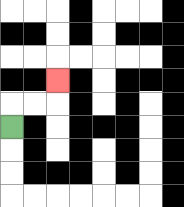{'start': '[0, 5]', 'end': '[2, 3]', 'path_directions': 'U,R,R,U', 'path_coordinates': '[[0, 5], [0, 4], [1, 4], [2, 4], [2, 3]]'}